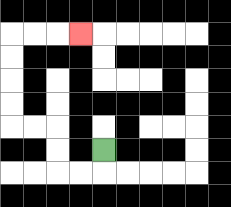{'start': '[4, 6]', 'end': '[3, 1]', 'path_directions': 'D,L,L,U,U,L,L,U,U,U,U,R,R,R', 'path_coordinates': '[[4, 6], [4, 7], [3, 7], [2, 7], [2, 6], [2, 5], [1, 5], [0, 5], [0, 4], [0, 3], [0, 2], [0, 1], [1, 1], [2, 1], [3, 1]]'}